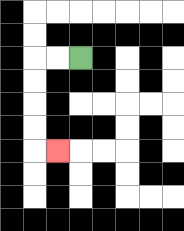{'start': '[3, 2]', 'end': '[2, 6]', 'path_directions': 'L,L,D,D,D,D,R', 'path_coordinates': '[[3, 2], [2, 2], [1, 2], [1, 3], [1, 4], [1, 5], [1, 6], [2, 6]]'}